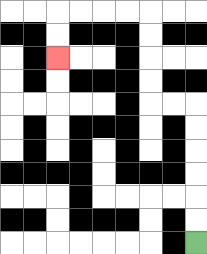{'start': '[8, 10]', 'end': '[2, 2]', 'path_directions': 'U,U,U,U,U,U,L,L,U,U,U,U,L,L,L,L,D,D', 'path_coordinates': '[[8, 10], [8, 9], [8, 8], [8, 7], [8, 6], [8, 5], [8, 4], [7, 4], [6, 4], [6, 3], [6, 2], [6, 1], [6, 0], [5, 0], [4, 0], [3, 0], [2, 0], [2, 1], [2, 2]]'}